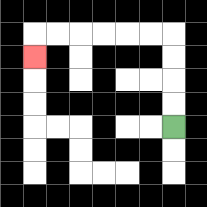{'start': '[7, 5]', 'end': '[1, 2]', 'path_directions': 'U,U,U,U,L,L,L,L,L,L,D', 'path_coordinates': '[[7, 5], [7, 4], [7, 3], [7, 2], [7, 1], [6, 1], [5, 1], [4, 1], [3, 1], [2, 1], [1, 1], [1, 2]]'}